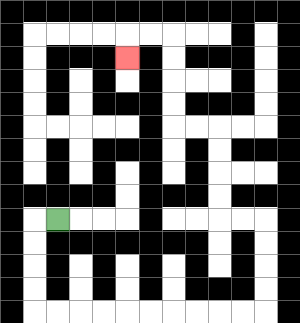{'start': '[2, 9]', 'end': '[5, 2]', 'path_directions': 'L,D,D,D,D,R,R,R,R,R,R,R,R,R,R,U,U,U,U,L,L,U,U,U,U,L,L,U,U,U,U,L,L,D', 'path_coordinates': '[[2, 9], [1, 9], [1, 10], [1, 11], [1, 12], [1, 13], [2, 13], [3, 13], [4, 13], [5, 13], [6, 13], [7, 13], [8, 13], [9, 13], [10, 13], [11, 13], [11, 12], [11, 11], [11, 10], [11, 9], [10, 9], [9, 9], [9, 8], [9, 7], [9, 6], [9, 5], [8, 5], [7, 5], [7, 4], [7, 3], [7, 2], [7, 1], [6, 1], [5, 1], [5, 2]]'}